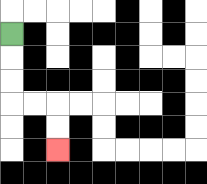{'start': '[0, 1]', 'end': '[2, 6]', 'path_directions': 'D,D,D,R,R,D,D', 'path_coordinates': '[[0, 1], [0, 2], [0, 3], [0, 4], [1, 4], [2, 4], [2, 5], [2, 6]]'}